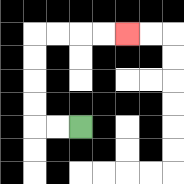{'start': '[3, 5]', 'end': '[5, 1]', 'path_directions': 'L,L,U,U,U,U,R,R,R,R', 'path_coordinates': '[[3, 5], [2, 5], [1, 5], [1, 4], [1, 3], [1, 2], [1, 1], [2, 1], [3, 1], [4, 1], [5, 1]]'}